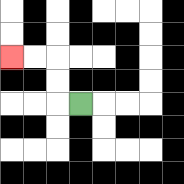{'start': '[3, 4]', 'end': '[0, 2]', 'path_directions': 'L,U,U,L,L', 'path_coordinates': '[[3, 4], [2, 4], [2, 3], [2, 2], [1, 2], [0, 2]]'}